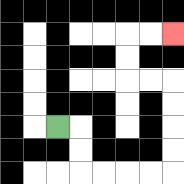{'start': '[2, 5]', 'end': '[7, 1]', 'path_directions': 'R,D,D,R,R,R,R,U,U,U,U,L,L,U,U,R,R', 'path_coordinates': '[[2, 5], [3, 5], [3, 6], [3, 7], [4, 7], [5, 7], [6, 7], [7, 7], [7, 6], [7, 5], [7, 4], [7, 3], [6, 3], [5, 3], [5, 2], [5, 1], [6, 1], [7, 1]]'}